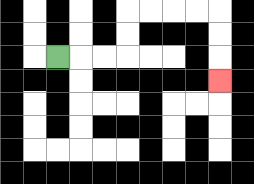{'start': '[2, 2]', 'end': '[9, 3]', 'path_directions': 'R,R,R,U,U,R,R,R,R,D,D,D', 'path_coordinates': '[[2, 2], [3, 2], [4, 2], [5, 2], [5, 1], [5, 0], [6, 0], [7, 0], [8, 0], [9, 0], [9, 1], [9, 2], [9, 3]]'}